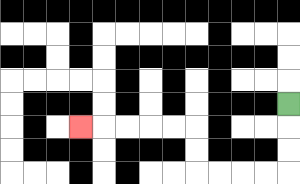{'start': '[12, 4]', 'end': '[3, 5]', 'path_directions': 'D,D,D,L,L,L,L,U,U,L,L,L,L,L', 'path_coordinates': '[[12, 4], [12, 5], [12, 6], [12, 7], [11, 7], [10, 7], [9, 7], [8, 7], [8, 6], [8, 5], [7, 5], [6, 5], [5, 5], [4, 5], [3, 5]]'}